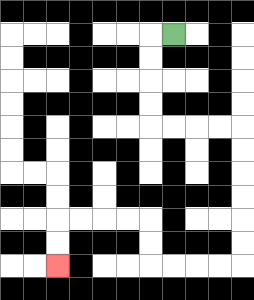{'start': '[7, 1]', 'end': '[2, 11]', 'path_directions': 'L,D,D,D,D,R,R,R,R,D,D,D,D,D,D,L,L,L,L,U,U,L,L,L,L,D,D', 'path_coordinates': '[[7, 1], [6, 1], [6, 2], [6, 3], [6, 4], [6, 5], [7, 5], [8, 5], [9, 5], [10, 5], [10, 6], [10, 7], [10, 8], [10, 9], [10, 10], [10, 11], [9, 11], [8, 11], [7, 11], [6, 11], [6, 10], [6, 9], [5, 9], [4, 9], [3, 9], [2, 9], [2, 10], [2, 11]]'}